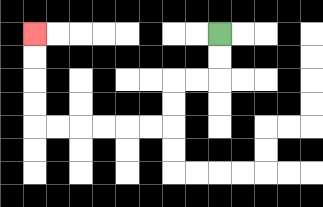{'start': '[9, 1]', 'end': '[1, 1]', 'path_directions': 'D,D,L,L,D,D,L,L,L,L,L,L,U,U,U,U', 'path_coordinates': '[[9, 1], [9, 2], [9, 3], [8, 3], [7, 3], [7, 4], [7, 5], [6, 5], [5, 5], [4, 5], [3, 5], [2, 5], [1, 5], [1, 4], [1, 3], [1, 2], [1, 1]]'}